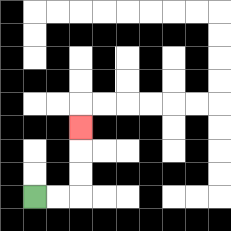{'start': '[1, 8]', 'end': '[3, 5]', 'path_directions': 'R,R,U,U,U', 'path_coordinates': '[[1, 8], [2, 8], [3, 8], [3, 7], [3, 6], [3, 5]]'}